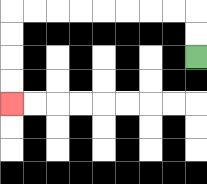{'start': '[8, 2]', 'end': '[0, 4]', 'path_directions': 'U,U,L,L,L,L,L,L,L,L,D,D,D,D', 'path_coordinates': '[[8, 2], [8, 1], [8, 0], [7, 0], [6, 0], [5, 0], [4, 0], [3, 0], [2, 0], [1, 0], [0, 0], [0, 1], [0, 2], [0, 3], [0, 4]]'}